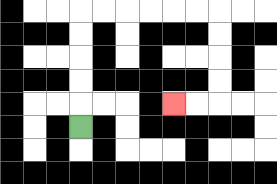{'start': '[3, 5]', 'end': '[7, 4]', 'path_directions': 'U,U,U,U,U,R,R,R,R,R,R,D,D,D,D,L,L', 'path_coordinates': '[[3, 5], [3, 4], [3, 3], [3, 2], [3, 1], [3, 0], [4, 0], [5, 0], [6, 0], [7, 0], [8, 0], [9, 0], [9, 1], [9, 2], [9, 3], [9, 4], [8, 4], [7, 4]]'}